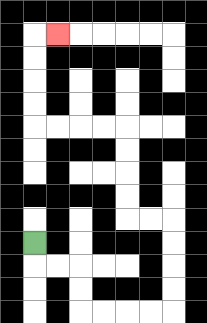{'start': '[1, 10]', 'end': '[2, 1]', 'path_directions': 'D,R,R,D,D,R,R,R,R,U,U,U,U,L,L,U,U,U,U,L,L,L,L,U,U,U,U,R', 'path_coordinates': '[[1, 10], [1, 11], [2, 11], [3, 11], [3, 12], [3, 13], [4, 13], [5, 13], [6, 13], [7, 13], [7, 12], [7, 11], [7, 10], [7, 9], [6, 9], [5, 9], [5, 8], [5, 7], [5, 6], [5, 5], [4, 5], [3, 5], [2, 5], [1, 5], [1, 4], [1, 3], [1, 2], [1, 1], [2, 1]]'}